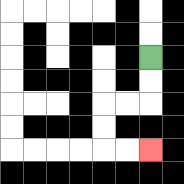{'start': '[6, 2]', 'end': '[6, 6]', 'path_directions': 'D,D,L,L,D,D,R,R', 'path_coordinates': '[[6, 2], [6, 3], [6, 4], [5, 4], [4, 4], [4, 5], [4, 6], [5, 6], [6, 6]]'}